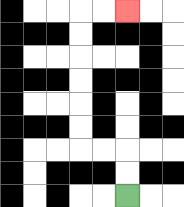{'start': '[5, 8]', 'end': '[5, 0]', 'path_directions': 'U,U,L,L,U,U,U,U,U,U,R,R', 'path_coordinates': '[[5, 8], [5, 7], [5, 6], [4, 6], [3, 6], [3, 5], [3, 4], [3, 3], [3, 2], [3, 1], [3, 0], [4, 0], [5, 0]]'}